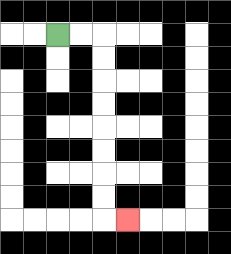{'start': '[2, 1]', 'end': '[5, 9]', 'path_directions': 'R,R,D,D,D,D,D,D,D,D,R', 'path_coordinates': '[[2, 1], [3, 1], [4, 1], [4, 2], [4, 3], [4, 4], [4, 5], [4, 6], [4, 7], [4, 8], [4, 9], [5, 9]]'}